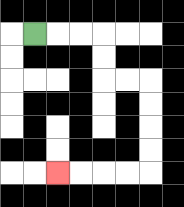{'start': '[1, 1]', 'end': '[2, 7]', 'path_directions': 'R,R,R,D,D,R,R,D,D,D,D,L,L,L,L', 'path_coordinates': '[[1, 1], [2, 1], [3, 1], [4, 1], [4, 2], [4, 3], [5, 3], [6, 3], [6, 4], [6, 5], [6, 6], [6, 7], [5, 7], [4, 7], [3, 7], [2, 7]]'}